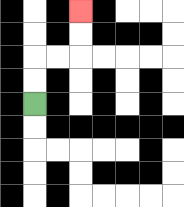{'start': '[1, 4]', 'end': '[3, 0]', 'path_directions': 'U,U,R,R,U,U', 'path_coordinates': '[[1, 4], [1, 3], [1, 2], [2, 2], [3, 2], [3, 1], [3, 0]]'}